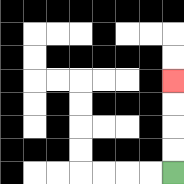{'start': '[7, 7]', 'end': '[7, 3]', 'path_directions': 'U,U,U,U', 'path_coordinates': '[[7, 7], [7, 6], [7, 5], [7, 4], [7, 3]]'}